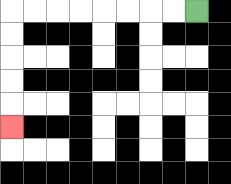{'start': '[8, 0]', 'end': '[0, 5]', 'path_directions': 'L,L,L,L,L,L,L,L,D,D,D,D,D', 'path_coordinates': '[[8, 0], [7, 0], [6, 0], [5, 0], [4, 0], [3, 0], [2, 0], [1, 0], [0, 0], [0, 1], [0, 2], [0, 3], [0, 4], [0, 5]]'}